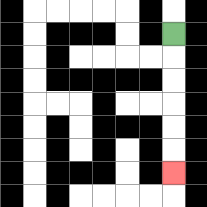{'start': '[7, 1]', 'end': '[7, 7]', 'path_directions': 'D,D,D,D,D,D', 'path_coordinates': '[[7, 1], [7, 2], [7, 3], [7, 4], [7, 5], [7, 6], [7, 7]]'}